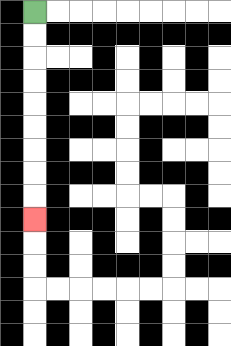{'start': '[1, 0]', 'end': '[1, 9]', 'path_directions': 'D,D,D,D,D,D,D,D,D', 'path_coordinates': '[[1, 0], [1, 1], [1, 2], [1, 3], [1, 4], [1, 5], [1, 6], [1, 7], [1, 8], [1, 9]]'}